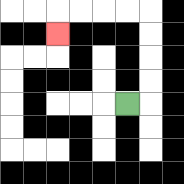{'start': '[5, 4]', 'end': '[2, 1]', 'path_directions': 'R,U,U,U,U,L,L,L,L,D', 'path_coordinates': '[[5, 4], [6, 4], [6, 3], [6, 2], [6, 1], [6, 0], [5, 0], [4, 0], [3, 0], [2, 0], [2, 1]]'}